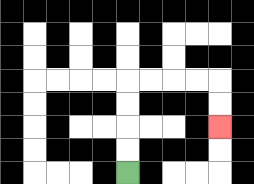{'start': '[5, 7]', 'end': '[9, 5]', 'path_directions': 'U,U,U,U,R,R,R,R,D,D', 'path_coordinates': '[[5, 7], [5, 6], [5, 5], [5, 4], [5, 3], [6, 3], [7, 3], [8, 3], [9, 3], [9, 4], [9, 5]]'}